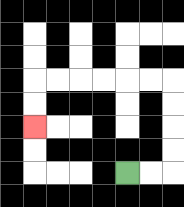{'start': '[5, 7]', 'end': '[1, 5]', 'path_directions': 'R,R,U,U,U,U,L,L,L,L,L,L,D,D', 'path_coordinates': '[[5, 7], [6, 7], [7, 7], [7, 6], [7, 5], [7, 4], [7, 3], [6, 3], [5, 3], [4, 3], [3, 3], [2, 3], [1, 3], [1, 4], [1, 5]]'}